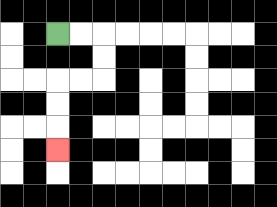{'start': '[2, 1]', 'end': '[2, 6]', 'path_directions': 'R,R,D,D,L,L,D,D,D', 'path_coordinates': '[[2, 1], [3, 1], [4, 1], [4, 2], [4, 3], [3, 3], [2, 3], [2, 4], [2, 5], [2, 6]]'}